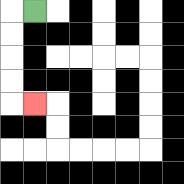{'start': '[1, 0]', 'end': '[1, 4]', 'path_directions': 'L,D,D,D,D,R', 'path_coordinates': '[[1, 0], [0, 0], [0, 1], [0, 2], [0, 3], [0, 4], [1, 4]]'}